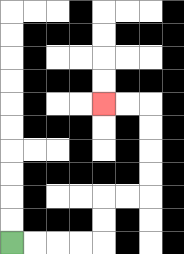{'start': '[0, 10]', 'end': '[4, 4]', 'path_directions': 'R,R,R,R,U,U,R,R,U,U,U,U,L,L', 'path_coordinates': '[[0, 10], [1, 10], [2, 10], [3, 10], [4, 10], [4, 9], [4, 8], [5, 8], [6, 8], [6, 7], [6, 6], [6, 5], [6, 4], [5, 4], [4, 4]]'}